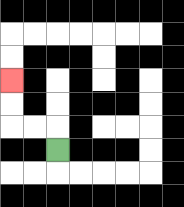{'start': '[2, 6]', 'end': '[0, 3]', 'path_directions': 'U,L,L,U,U', 'path_coordinates': '[[2, 6], [2, 5], [1, 5], [0, 5], [0, 4], [0, 3]]'}